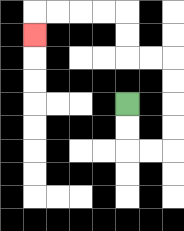{'start': '[5, 4]', 'end': '[1, 1]', 'path_directions': 'D,D,R,R,U,U,U,U,L,L,U,U,L,L,L,L,D', 'path_coordinates': '[[5, 4], [5, 5], [5, 6], [6, 6], [7, 6], [7, 5], [7, 4], [7, 3], [7, 2], [6, 2], [5, 2], [5, 1], [5, 0], [4, 0], [3, 0], [2, 0], [1, 0], [1, 1]]'}